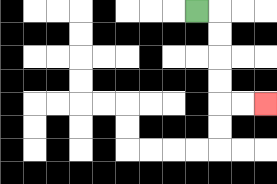{'start': '[8, 0]', 'end': '[11, 4]', 'path_directions': 'R,D,D,D,D,R,R', 'path_coordinates': '[[8, 0], [9, 0], [9, 1], [9, 2], [9, 3], [9, 4], [10, 4], [11, 4]]'}